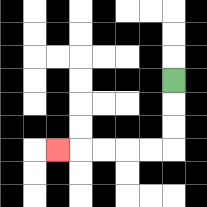{'start': '[7, 3]', 'end': '[2, 6]', 'path_directions': 'D,D,D,L,L,L,L,L', 'path_coordinates': '[[7, 3], [7, 4], [7, 5], [7, 6], [6, 6], [5, 6], [4, 6], [3, 6], [2, 6]]'}